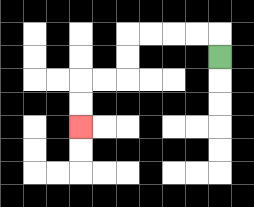{'start': '[9, 2]', 'end': '[3, 5]', 'path_directions': 'U,L,L,L,L,D,D,L,L,D,D', 'path_coordinates': '[[9, 2], [9, 1], [8, 1], [7, 1], [6, 1], [5, 1], [5, 2], [5, 3], [4, 3], [3, 3], [3, 4], [3, 5]]'}